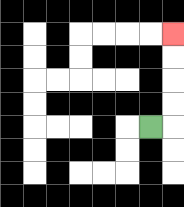{'start': '[6, 5]', 'end': '[7, 1]', 'path_directions': 'R,U,U,U,U', 'path_coordinates': '[[6, 5], [7, 5], [7, 4], [7, 3], [7, 2], [7, 1]]'}